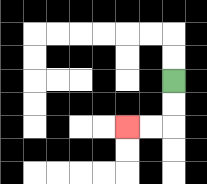{'start': '[7, 3]', 'end': '[5, 5]', 'path_directions': 'D,D,L,L', 'path_coordinates': '[[7, 3], [7, 4], [7, 5], [6, 5], [5, 5]]'}